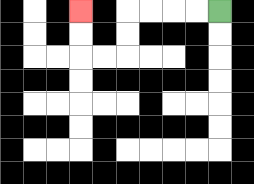{'start': '[9, 0]', 'end': '[3, 0]', 'path_directions': 'L,L,L,L,D,D,L,L,U,U', 'path_coordinates': '[[9, 0], [8, 0], [7, 0], [6, 0], [5, 0], [5, 1], [5, 2], [4, 2], [3, 2], [3, 1], [3, 0]]'}